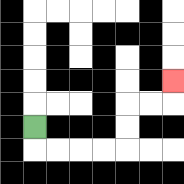{'start': '[1, 5]', 'end': '[7, 3]', 'path_directions': 'D,R,R,R,R,U,U,R,R,U', 'path_coordinates': '[[1, 5], [1, 6], [2, 6], [3, 6], [4, 6], [5, 6], [5, 5], [5, 4], [6, 4], [7, 4], [7, 3]]'}